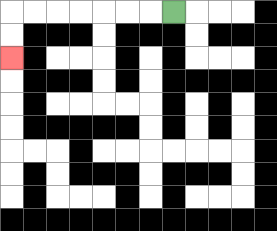{'start': '[7, 0]', 'end': '[0, 2]', 'path_directions': 'L,L,L,L,L,L,L,D,D', 'path_coordinates': '[[7, 0], [6, 0], [5, 0], [4, 0], [3, 0], [2, 0], [1, 0], [0, 0], [0, 1], [0, 2]]'}